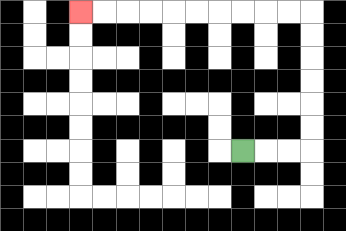{'start': '[10, 6]', 'end': '[3, 0]', 'path_directions': 'R,R,R,U,U,U,U,U,U,L,L,L,L,L,L,L,L,L,L', 'path_coordinates': '[[10, 6], [11, 6], [12, 6], [13, 6], [13, 5], [13, 4], [13, 3], [13, 2], [13, 1], [13, 0], [12, 0], [11, 0], [10, 0], [9, 0], [8, 0], [7, 0], [6, 0], [5, 0], [4, 0], [3, 0]]'}